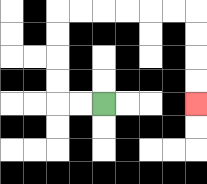{'start': '[4, 4]', 'end': '[8, 4]', 'path_directions': 'L,L,U,U,U,U,R,R,R,R,R,R,D,D,D,D', 'path_coordinates': '[[4, 4], [3, 4], [2, 4], [2, 3], [2, 2], [2, 1], [2, 0], [3, 0], [4, 0], [5, 0], [6, 0], [7, 0], [8, 0], [8, 1], [8, 2], [8, 3], [8, 4]]'}